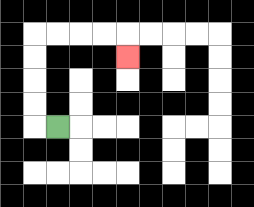{'start': '[2, 5]', 'end': '[5, 2]', 'path_directions': 'L,U,U,U,U,R,R,R,R,D', 'path_coordinates': '[[2, 5], [1, 5], [1, 4], [1, 3], [1, 2], [1, 1], [2, 1], [3, 1], [4, 1], [5, 1], [5, 2]]'}